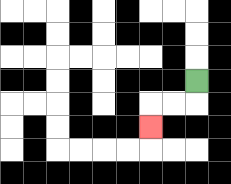{'start': '[8, 3]', 'end': '[6, 5]', 'path_directions': 'D,L,L,D', 'path_coordinates': '[[8, 3], [8, 4], [7, 4], [6, 4], [6, 5]]'}